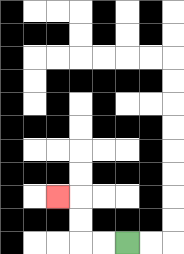{'start': '[5, 10]', 'end': '[2, 8]', 'path_directions': 'L,L,U,U,L', 'path_coordinates': '[[5, 10], [4, 10], [3, 10], [3, 9], [3, 8], [2, 8]]'}